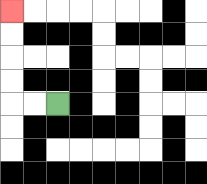{'start': '[2, 4]', 'end': '[0, 0]', 'path_directions': 'L,L,U,U,U,U', 'path_coordinates': '[[2, 4], [1, 4], [0, 4], [0, 3], [0, 2], [0, 1], [0, 0]]'}